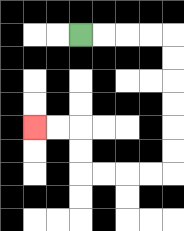{'start': '[3, 1]', 'end': '[1, 5]', 'path_directions': 'R,R,R,R,D,D,D,D,D,D,L,L,L,L,U,U,L,L', 'path_coordinates': '[[3, 1], [4, 1], [5, 1], [6, 1], [7, 1], [7, 2], [7, 3], [7, 4], [7, 5], [7, 6], [7, 7], [6, 7], [5, 7], [4, 7], [3, 7], [3, 6], [3, 5], [2, 5], [1, 5]]'}